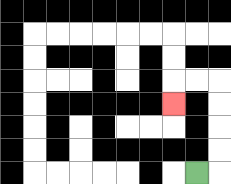{'start': '[8, 7]', 'end': '[7, 4]', 'path_directions': 'R,U,U,U,U,L,L,D', 'path_coordinates': '[[8, 7], [9, 7], [9, 6], [9, 5], [9, 4], [9, 3], [8, 3], [7, 3], [7, 4]]'}